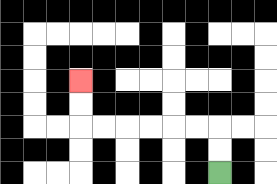{'start': '[9, 7]', 'end': '[3, 3]', 'path_directions': 'U,U,L,L,L,L,L,L,U,U', 'path_coordinates': '[[9, 7], [9, 6], [9, 5], [8, 5], [7, 5], [6, 5], [5, 5], [4, 5], [3, 5], [3, 4], [3, 3]]'}